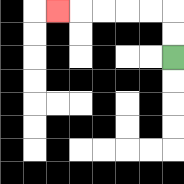{'start': '[7, 2]', 'end': '[2, 0]', 'path_directions': 'U,U,L,L,L,L,L', 'path_coordinates': '[[7, 2], [7, 1], [7, 0], [6, 0], [5, 0], [4, 0], [3, 0], [2, 0]]'}